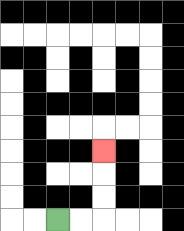{'start': '[2, 9]', 'end': '[4, 6]', 'path_directions': 'R,R,U,U,U', 'path_coordinates': '[[2, 9], [3, 9], [4, 9], [4, 8], [4, 7], [4, 6]]'}